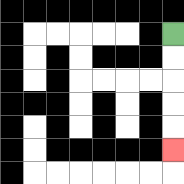{'start': '[7, 1]', 'end': '[7, 6]', 'path_directions': 'D,D,D,D,D', 'path_coordinates': '[[7, 1], [7, 2], [7, 3], [7, 4], [7, 5], [7, 6]]'}